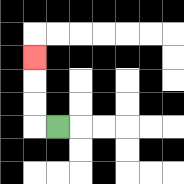{'start': '[2, 5]', 'end': '[1, 2]', 'path_directions': 'L,U,U,U', 'path_coordinates': '[[2, 5], [1, 5], [1, 4], [1, 3], [1, 2]]'}